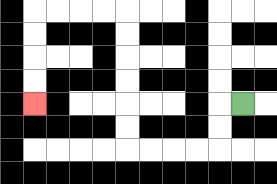{'start': '[10, 4]', 'end': '[1, 4]', 'path_directions': 'L,D,D,L,L,L,L,U,U,U,U,U,U,L,L,L,L,D,D,D,D', 'path_coordinates': '[[10, 4], [9, 4], [9, 5], [9, 6], [8, 6], [7, 6], [6, 6], [5, 6], [5, 5], [5, 4], [5, 3], [5, 2], [5, 1], [5, 0], [4, 0], [3, 0], [2, 0], [1, 0], [1, 1], [1, 2], [1, 3], [1, 4]]'}